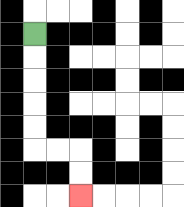{'start': '[1, 1]', 'end': '[3, 8]', 'path_directions': 'D,D,D,D,D,R,R,D,D', 'path_coordinates': '[[1, 1], [1, 2], [1, 3], [1, 4], [1, 5], [1, 6], [2, 6], [3, 6], [3, 7], [3, 8]]'}